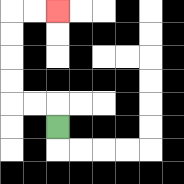{'start': '[2, 5]', 'end': '[2, 0]', 'path_directions': 'U,L,L,U,U,U,U,R,R', 'path_coordinates': '[[2, 5], [2, 4], [1, 4], [0, 4], [0, 3], [0, 2], [0, 1], [0, 0], [1, 0], [2, 0]]'}